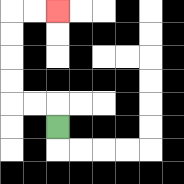{'start': '[2, 5]', 'end': '[2, 0]', 'path_directions': 'U,L,L,U,U,U,U,R,R', 'path_coordinates': '[[2, 5], [2, 4], [1, 4], [0, 4], [0, 3], [0, 2], [0, 1], [0, 0], [1, 0], [2, 0]]'}